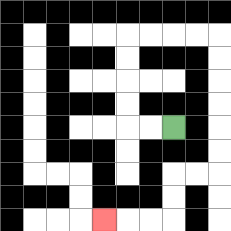{'start': '[7, 5]', 'end': '[4, 9]', 'path_directions': 'L,L,U,U,U,U,R,R,R,R,D,D,D,D,D,D,L,L,D,D,L,L,L', 'path_coordinates': '[[7, 5], [6, 5], [5, 5], [5, 4], [5, 3], [5, 2], [5, 1], [6, 1], [7, 1], [8, 1], [9, 1], [9, 2], [9, 3], [9, 4], [9, 5], [9, 6], [9, 7], [8, 7], [7, 7], [7, 8], [7, 9], [6, 9], [5, 9], [4, 9]]'}